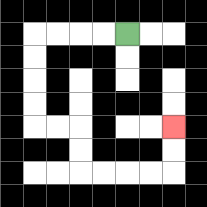{'start': '[5, 1]', 'end': '[7, 5]', 'path_directions': 'L,L,L,L,D,D,D,D,R,R,D,D,R,R,R,R,U,U', 'path_coordinates': '[[5, 1], [4, 1], [3, 1], [2, 1], [1, 1], [1, 2], [1, 3], [1, 4], [1, 5], [2, 5], [3, 5], [3, 6], [3, 7], [4, 7], [5, 7], [6, 7], [7, 7], [7, 6], [7, 5]]'}